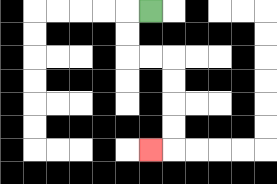{'start': '[6, 0]', 'end': '[6, 6]', 'path_directions': 'L,D,D,R,R,D,D,D,D,L', 'path_coordinates': '[[6, 0], [5, 0], [5, 1], [5, 2], [6, 2], [7, 2], [7, 3], [7, 4], [7, 5], [7, 6], [6, 6]]'}